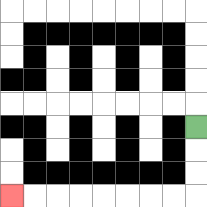{'start': '[8, 5]', 'end': '[0, 8]', 'path_directions': 'D,D,D,L,L,L,L,L,L,L,L', 'path_coordinates': '[[8, 5], [8, 6], [8, 7], [8, 8], [7, 8], [6, 8], [5, 8], [4, 8], [3, 8], [2, 8], [1, 8], [0, 8]]'}